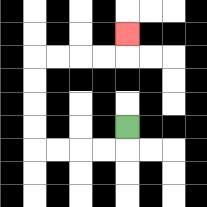{'start': '[5, 5]', 'end': '[5, 1]', 'path_directions': 'D,L,L,L,L,U,U,U,U,R,R,R,R,U', 'path_coordinates': '[[5, 5], [5, 6], [4, 6], [3, 6], [2, 6], [1, 6], [1, 5], [1, 4], [1, 3], [1, 2], [2, 2], [3, 2], [4, 2], [5, 2], [5, 1]]'}